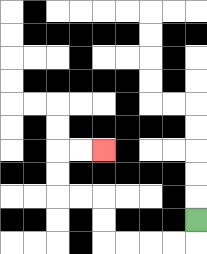{'start': '[8, 9]', 'end': '[4, 6]', 'path_directions': 'D,L,L,L,L,U,U,L,L,U,U,R,R', 'path_coordinates': '[[8, 9], [8, 10], [7, 10], [6, 10], [5, 10], [4, 10], [4, 9], [4, 8], [3, 8], [2, 8], [2, 7], [2, 6], [3, 6], [4, 6]]'}